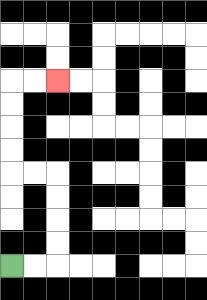{'start': '[0, 11]', 'end': '[2, 3]', 'path_directions': 'R,R,U,U,U,U,L,L,U,U,U,U,R,R', 'path_coordinates': '[[0, 11], [1, 11], [2, 11], [2, 10], [2, 9], [2, 8], [2, 7], [1, 7], [0, 7], [0, 6], [0, 5], [0, 4], [0, 3], [1, 3], [2, 3]]'}